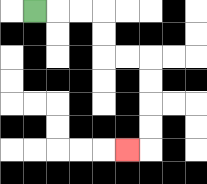{'start': '[1, 0]', 'end': '[5, 6]', 'path_directions': 'R,R,R,D,D,R,R,D,D,D,D,L', 'path_coordinates': '[[1, 0], [2, 0], [3, 0], [4, 0], [4, 1], [4, 2], [5, 2], [6, 2], [6, 3], [6, 4], [6, 5], [6, 6], [5, 6]]'}